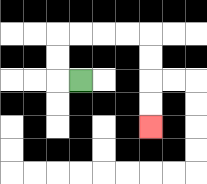{'start': '[3, 3]', 'end': '[6, 5]', 'path_directions': 'L,U,U,R,R,R,R,D,D,D,D', 'path_coordinates': '[[3, 3], [2, 3], [2, 2], [2, 1], [3, 1], [4, 1], [5, 1], [6, 1], [6, 2], [6, 3], [6, 4], [6, 5]]'}